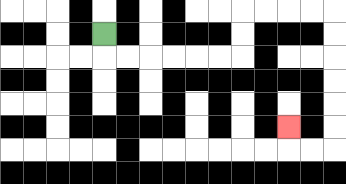{'start': '[4, 1]', 'end': '[12, 5]', 'path_directions': 'D,R,R,R,R,R,R,U,U,R,R,R,R,D,D,D,D,D,D,L,L,U', 'path_coordinates': '[[4, 1], [4, 2], [5, 2], [6, 2], [7, 2], [8, 2], [9, 2], [10, 2], [10, 1], [10, 0], [11, 0], [12, 0], [13, 0], [14, 0], [14, 1], [14, 2], [14, 3], [14, 4], [14, 5], [14, 6], [13, 6], [12, 6], [12, 5]]'}